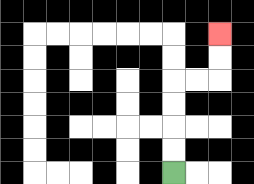{'start': '[7, 7]', 'end': '[9, 1]', 'path_directions': 'U,U,U,U,R,R,U,U', 'path_coordinates': '[[7, 7], [7, 6], [7, 5], [7, 4], [7, 3], [8, 3], [9, 3], [9, 2], [9, 1]]'}